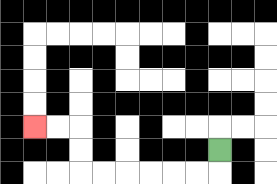{'start': '[9, 6]', 'end': '[1, 5]', 'path_directions': 'D,L,L,L,L,L,L,U,U,L,L', 'path_coordinates': '[[9, 6], [9, 7], [8, 7], [7, 7], [6, 7], [5, 7], [4, 7], [3, 7], [3, 6], [3, 5], [2, 5], [1, 5]]'}